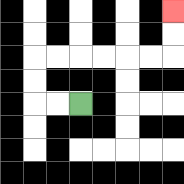{'start': '[3, 4]', 'end': '[7, 0]', 'path_directions': 'L,L,U,U,R,R,R,R,R,R,U,U', 'path_coordinates': '[[3, 4], [2, 4], [1, 4], [1, 3], [1, 2], [2, 2], [3, 2], [4, 2], [5, 2], [6, 2], [7, 2], [7, 1], [7, 0]]'}